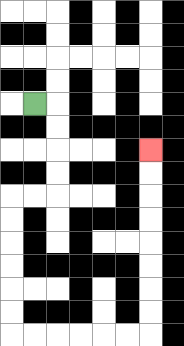{'start': '[1, 4]', 'end': '[6, 6]', 'path_directions': 'R,D,D,D,D,L,L,D,D,D,D,D,D,R,R,R,R,R,R,U,U,U,U,U,U,U,U', 'path_coordinates': '[[1, 4], [2, 4], [2, 5], [2, 6], [2, 7], [2, 8], [1, 8], [0, 8], [0, 9], [0, 10], [0, 11], [0, 12], [0, 13], [0, 14], [1, 14], [2, 14], [3, 14], [4, 14], [5, 14], [6, 14], [6, 13], [6, 12], [6, 11], [6, 10], [6, 9], [6, 8], [6, 7], [6, 6]]'}